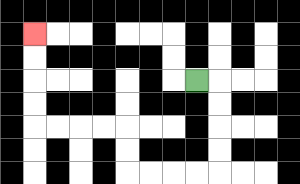{'start': '[8, 3]', 'end': '[1, 1]', 'path_directions': 'R,D,D,D,D,L,L,L,L,U,U,L,L,L,L,U,U,U,U', 'path_coordinates': '[[8, 3], [9, 3], [9, 4], [9, 5], [9, 6], [9, 7], [8, 7], [7, 7], [6, 7], [5, 7], [5, 6], [5, 5], [4, 5], [3, 5], [2, 5], [1, 5], [1, 4], [1, 3], [1, 2], [1, 1]]'}